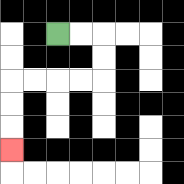{'start': '[2, 1]', 'end': '[0, 6]', 'path_directions': 'R,R,D,D,L,L,L,L,D,D,D', 'path_coordinates': '[[2, 1], [3, 1], [4, 1], [4, 2], [4, 3], [3, 3], [2, 3], [1, 3], [0, 3], [0, 4], [0, 5], [0, 6]]'}